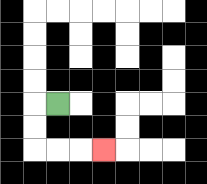{'start': '[2, 4]', 'end': '[4, 6]', 'path_directions': 'L,D,D,R,R,R', 'path_coordinates': '[[2, 4], [1, 4], [1, 5], [1, 6], [2, 6], [3, 6], [4, 6]]'}